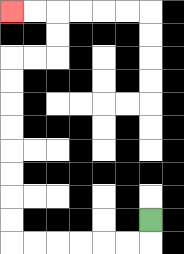{'start': '[6, 9]', 'end': '[0, 0]', 'path_directions': 'D,L,L,L,L,L,L,U,U,U,U,U,U,U,U,R,R,U,U,L,L', 'path_coordinates': '[[6, 9], [6, 10], [5, 10], [4, 10], [3, 10], [2, 10], [1, 10], [0, 10], [0, 9], [0, 8], [0, 7], [0, 6], [0, 5], [0, 4], [0, 3], [0, 2], [1, 2], [2, 2], [2, 1], [2, 0], [1, 0], [0, 0]]'}